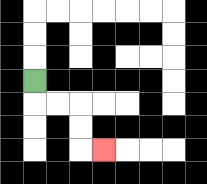{'start': '[1, 3]', 'end': '[4, 6]', 'path_directions': 'D,R,R,D,D,R', 'path_coordinates': '[[1, 3], [1, 4], [2, 4], [3, 4], [3, 5], [3, 6], [4, 6]]'}